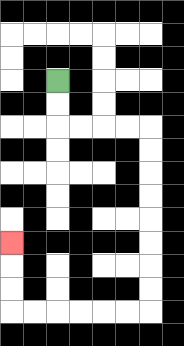{'start': '[2, 3]', 'end': '[0, 10]', 'path_directions': 'D,D,R,R,R,R,D,D,D,D,D,D,D,D,L,L,L,L,L,L,U,U,U', 'path_coordinates': '[[2, 3], [2, 4], [2, 5], [3, 5], [4, 5], [5, 5], [6, 5], [6, 6], [6, 7], [6, 8], [6, 9], [6, 10], [6, 11], [6, 12], [6, 13], [5, 13], [4, 13], [3, 13], [2, 13], [1, 13], [0, 13], [0, 12], [0, 11], [0, 10]]'}